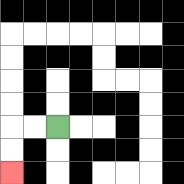{'start': '[2, 5]', 'end': '[0, 7]', 'path_directions': 'L,L,D,D', 'path_coordinates': '[[2, 5], [1, 5], [0, 5], [0, 6], [0, 7]]'}